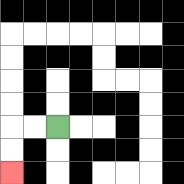{'start': '[2, 5]', 'end': '[0, 7]', 'path_directions': 'L,L,D,D', 'path_coordinates': '[[2, 5], [1, 5], [0, 5], [0, 6], [0, 7]]'}